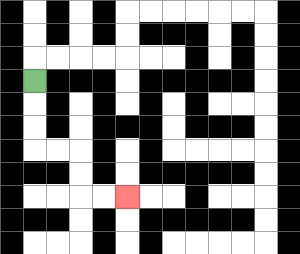{'start': '[1, 3]', 'end': '[5, 8]', 'path_directions': 'D,D,D,R,R,D,D,R,R', 'path_coordinates': '[[1, 3], [1, 4], [1, 5], [1, 6], [2, 6], [3, 6], [3, 7], [3, 8], [4, 8], [5, 8]]'}